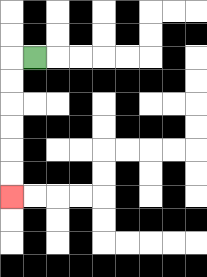{'start': '[1, 2]', 'end': '[0, 8]', 'path_directions': 'L,D,D,D,D,D,D', 'path_coordinates': '[[1, 2], [0, 2], [0, 3], [0, 4], [0, 5], [0, 6], [0, 7], [0, 8]]'}